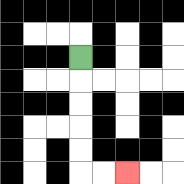{'start': '[3, 2]', 'end': '[5, 7]', 'path_directions': 'D,D,D,D,D,R,R', 'path_coordinates': '[[3, 2], [3, 3], [3, 4], [3, 5], [3, 6], [3, 7], [4, 7], [5, 7]]'}